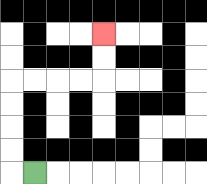{'start': '[1, 7]', 'end': '[4, 1]', 'path_directions': 'L,U,U,U,U,R,R,R,R,U,U', 'path_coordinates': '[[1, 7], [0, 7], [0, 6], [0, 5], [0, 4], [0, 3], [1, 3], [2, 3], [3, 3], [4, 3], [4, 2], [4, 1]]'}